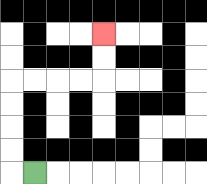{'start': '[1, 7]', 'end': '[4, 1]', 'path_directions': 'L,U,U,U,U,R,R,R,R,U,U', 'path_coordinates': '[[1, 7], [0, 7], [0, 6], [0, 5], [0, 4], [0, 3], [1, 3], [2, 3], [3, 3], [4, 3], [4, 2], [4, 1]]'}